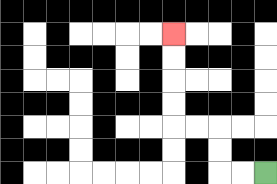{'start': '[11, 7]', 'end': '[7, 1]', 'path_directions': 'L,L,U,U,L,L,U,U,U,U', 'path_coordinates': '[[11, 7], [10, 7], [9, 7], [9, 6], [9, 5], [8, 5], [7, 5], [7, 4], [7, 3], [7, 2], [7, 1]]'}